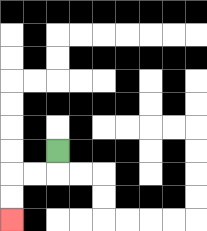{'start': '[2, 6]', 'end': '[0, 9]', 'path_directions': 'D,L,L,D,D', 'path_coordinates': '[[2, 6], [2, 7], [1, 7], [0, 7], [0, 8], [0, 9]]'}